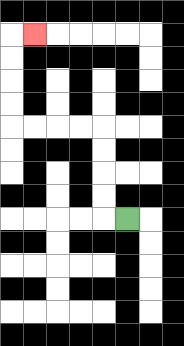{'start': '[5, 9]', 'end': '[1, 1]', 'path_directions': 'L,U,U,U,U,L,L,L,L,U,U,U,U,R', 'path_coordinates': '[[5, 9], [4, 9], [4, 8], [4, 7], [4, 6], [4, 5], [3, 5], [2, 5], [1, 5], [0, 5], [0, 4], [0, 3], [0, 2], [0, 1], [1, 1]]'}